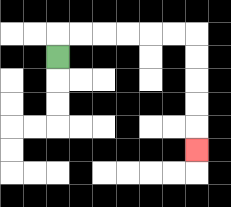{'start': '[2, 2]', 'end': '[8, 6]', 'path_directions': 'U,R,R,R,R,R,R,D,D,D,D,D', 'path_coordinates': '[[2, 2], [2, 1], [3, 1], [4, 1], [5, 1], [6, 1], [7, 1], [8, 1], [8, 2], [8, 3], [8, 4], [8, 5], [8, 6]]'}